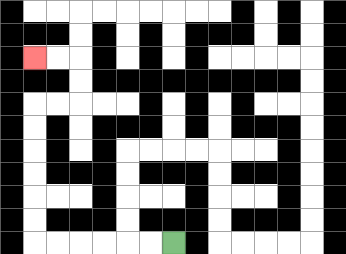{'start': '[7, 10]', 'end': '[1, 2]', 'path_directions': 'L,L,L,L,L,L,U,U,U,U,U,U,R,R,U,U,L,L', 'path_coordinates': '[[7, 10], [6, 10], [5, 10], [4, 10], [3, 10], [2, 10], [1, 10], [1, 9], [1, 8], [1, 7], [1, 6], [1, 5], [1, 4], [2, 4], [3, 4], [3, 3], [3, 2], [2, 2], [1, 2]]'}